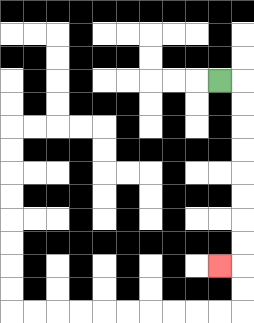{'start': '[9, 3]', 'end': '[9, 11]', 'path_directions': 'R,D,D,D,D,D,D,D,D,L', 'path_coordinates': '[[9, 3], [10, 3], [10, 4], [10, 5], [10, 6], [10, 7], [10, 8], [10, 9], [10, 10], [10, 11], [9, 11]]'}